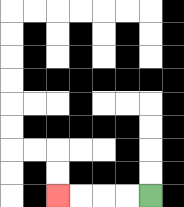{'start': '[6, 8]', 'end': '[2, 8]', 'path_directions': 'L,L,L,L', 'path_coordinates': '[[6, 8], [5, 8], [4, 8], [3, 8], [2, 8]]'}